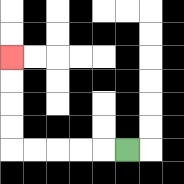{'start': '[5, 6]', 'end': '[0, 2]', 'path_directions': 'L,L,L,L,L,U,U,U,U', 'path_coordinates': '[[5, 6], [4, 6], [3, 6], [2, 6], [1, 6], [0, 6], [0, 5], [0, 4], [0, 3], [0, 2]]'}